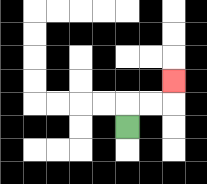{'start': '[5, 5]', 'end': '[7, 3]', 'path_directions': 'U,R,R,U', 'path_coordinates': '[[5, 5], [5, 4], [6, 4], [7, 4], [7, 3]]'}